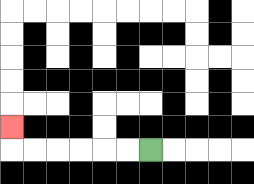{'start': '[6, 6]', 'end': '[0, 5]', 'path_directions': 'L,L,L,L,L,L,U', 'path_coordinates': '[[6, 6], [5, 6], [4, 6], [3, 6], [2, 6], [1, 6], [0, 6], [0, 5]]'}